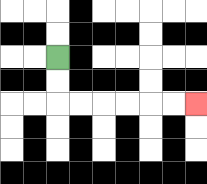{'start': '[2, 2]', 'end': '[8, 4]', 'path_directions': 'D,D,R,R,R,R,R,R', 'path_coordinates': '[[2, 2], [2, 3], [2, 4], [3, 4], [4, 4], [5, 4], [6, 4], [7, 4], [8, 4]]'}